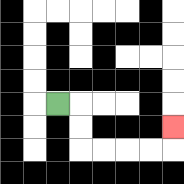{'start': '[2, 4]', 'end': '[7, 5]', 'path_directions': 'R,D,D,R,R,R,R,U', 'path_coordinates': '[[2, 4], [3, 4], [3, 5], [3, 6], [4, 6], [5, 6], [6, 6], [7, 6], [7, 5]]'}